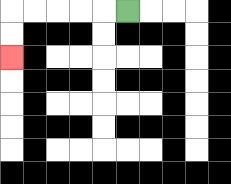{'start': '[5, 0]', 'end': '[0, 2]', 'path_directions': 'L,L,L,L,L,D,D', 'path_coordinates': '[[5, 0], [4, 0], [3, 0], [2, 0], [1, 0], [0, 0], [0, 1], [0, 2]]'}